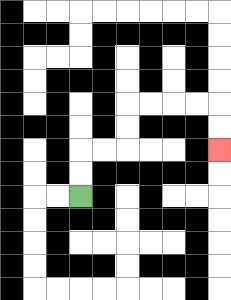{'start': '[3, 8]', 'end': '[9, 6]', 'path_directions': 'U,U,R,R,U,U,R,R,R,R,D,D', 'path_coordinates': '[[3, 8], [3, 7], [3, 6], [4, 6], [5, 6], [5, 5], [5, 4], [6, 4], [7, 4], [8, 4], [9, 4], [9, 5], [9, 6]]'}